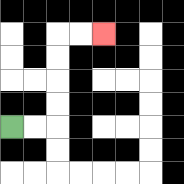{'start': '[0, 5]', 'end': '[4, 1]', 'path_directions': 'R,R,U,U,U,U,R,R', 'path_coordinates': '[[0, 5], [1, 5], [2, 5], [2, 4], [2, 3], [2, 2], [2, 1], [3, 1], [4, 1]]'}